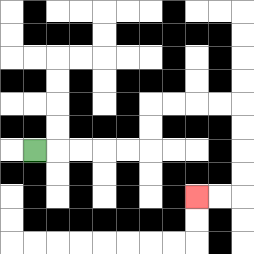{'start': '[1, 6]', 'end': '[8, 8]', 'path_directions': 'R,R,R,R,R,U,U,R,R,R,R,D,D,D,D,L,L', 'path_coordinates': '[[1, 6], [2, 6], [3, 6], [4, 6], [5, 6], [6, 6], [6, 5], [6, 4], [7, 4], [8, 4], [9, 4], [10, 4], [10, 5], [10, 6], [10, 7], [10, 8], [9, 8], [8, 8]]'}